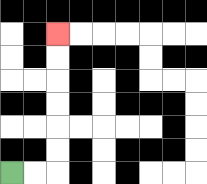{'start': '[0, 7]', 'end': '[2, 1]', 'path_directions': 'R,R,U,U,U,U,U,U', 'path_coordinates': '[[0, 7], [1, 7], [2, 7], [2, 6], [2, 5], [2, 4], [2, 3], [2, 2], [2, 1]]'}